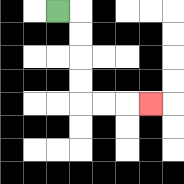{'start': '[2, 0]', 'end': '[6, 4]', 'path_directions': 'R,D,D,D,D,R,R,R', 'path_coordinates': '[[2, 0], [3, 0], [3, 1], [3, 2], [3, 3], [3, 4], [4, 4], [5, 4], [6, 4]]'}